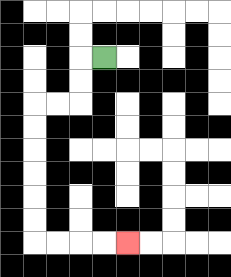{'start': '[4, 2]', 'end': '[5, 10]', 'path_directions': 'L,D,D,L,L,D,D,D,D,D,D,R,R,R,R', 'path_coordinates': '[[4, 2], [3, 2], [3, 3], [3, 4], [2, 4], [1, 4], [1, 5], [1, 6], [1, 7], [1, 8], [1, 9], [1, 10], [2, 10], [3, 10], [4, 10], [5, 10]]'}